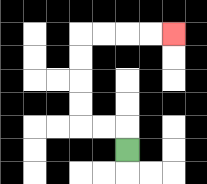{'start': '[5, 6]', 'end': '[7, 1]', 'path_directions': 'U,L,L,U,U,U,U,R,R,R,R', 'path_coordinates': '[[5, 6], [5, 5], [4, 5], [3, 5], [3, 4], [3, 3], [3, 2], [3, 1], [4, 1], [5, 1], [6, 1], [7, 1]]'}